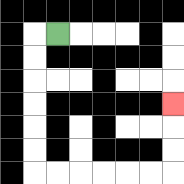{'start': '[2, 1]', 'end': '[7, 4]', 'path_directions': 'L,D,D,D,D,D,D,R,R,R,R,R,R,U,U,U', 'path_coordinates': '[[2, 1], [1, 1], [1, 2], [1, 3], [1, 4], [1, 5], [1, 6], [1, 7], [2, 7], [3, 7], [4, 7], [5, 7], [6, 7], [7, 7], [7, 6], [7, 5], [7, 4]]'}